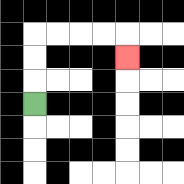{'start': '[1, 4]', 'end': '[5, 2]', 'path_directions': 'U,U,U,R,R,R,R,D', 'path_coordinates': '[[1, 4], [1, 3], [1, 2], [1, 1], [2, 1], [3, 1], [4, 1], [5, 1], [5, 2]]'}